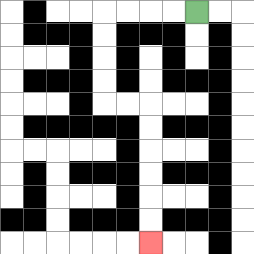{'start': '[8, 0]', 'end': '[6, 10]', 'path_directions': 'L,L,L,L,D,D,D,D,R,R,D,D,D,D,D,D', 'path_coordinates': '[[8, 0], [7, 0], [6, 0], [5, 0], [4, 0], [4, 1], [4, 2], [4, 3], [4, 4], [5, 4], [6, 4], [6, 5], [6, 6], [6, 7], [6, 8], [6, 9], [6, 10]]'}